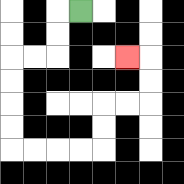{'start': '[3, 0]', 'end': '[5, 2]', 'path_directions': 'L,D,D,L,L,D,D,D,D,R,R,R,R,U,U,R,R,U,U,L', 'path_coordinates': '[[3, 0], [2, 0], [2, 1], [2, 2], [1, 2], [0, 2], [0, 3], [0, 4], [0, 5], [0, 6], [1, 6], [2, 6], [3, 6], [4, 6], [4, 5], [4, 4], [5, 4], [6, 4], [6, 3], [6, 2], [5, 2]]'}